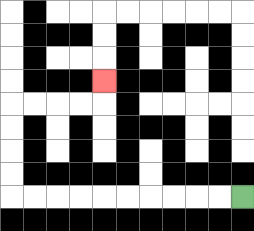{'start': '[10, 8]', 'end': '[4, 3]', 'path_directions': 'L,L,L,L,L,L,L,L,L,L,U,U,U,U,R,R,R,R,U', 'path_coordinates': '[[10, 8], [9, 8], [8, 8], [7, 8], [6, 8], [5, 8], [4, 8], [3, 8], [2, 8], [1, 8], [0, 8], [0, 7], [0, 6], [0, 5], [0, 4], [1, 4], [2, 4], [3, 4], [4, 4], [4, 3]]'}